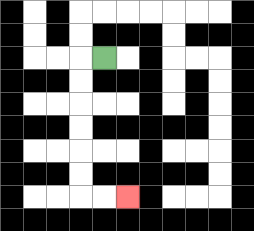{'start': '[4, 2]', 'end': '[5, 8]', 'path_directions': 'L,D,D,D,D,D,D,R,R', 'path_coordinates': '[[4, 2], [3, 2], [3, 3], [3, 4], [3, 5], [3, 6], [3, 7], [3, 8], [4, 8], [5, 8]]'}